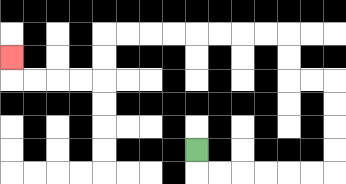{'start': '[8, 6]', 'end': '[0, 2]', 'path_directions': 'D,R,R,R,R,R,R,U,U,U,U,L,L,U,U,L,L,L,L,L,L,L,L,D,D,L,L,L,L,U', 'path_coordinates': '[[8, 6], [8, 7], [9, 7], [10, 7], [11, 7], [12, 7], [13, 7], [14, 7], [14, 6], [14, 5], [14, 4], [14, 3], [13, 3], [12, 3], [12, 2], [12, 1], [11, 1], [10, 1], [9, 1], [8, 1], [7, 1], [6, 1], [5, 1], [4, 1], [4, 2], [4, 3], [3, 3], [2, 3], [1, 3], [0, 3], [0, 2]]'}